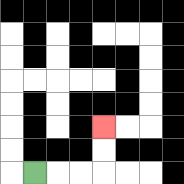{'start': '[1, 7]', 'end': '[4, 5]', 'path_directions': 'R,R,R,U,U', 'path_coordinates': '[[1, 7], [2, 7], [3, 7], [4, 7], [4, 6], [4, 5]]'}